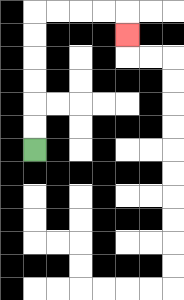{'start': '[1, 6]', 'end': '[5, 1]', 'path_directions': 'U,U,U,U,U,U,R,R,R,R,D', 'path_coordinates': '[[1, 6], [1, 5], [1, 4], [1, 3], [1, 2], [1, 1], [1, 0], [2, 0], [3, 0], [4, 0], [5, 0], [5, 1]]'}